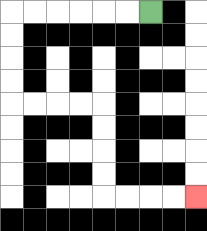{'start': '[6, 0]', 'end': '[8, 8]', 'path_directions': 'L,L,L,L,L,L,D,D,D,D,R,R,R,R,D,D,D,D,R,R,R,R', 'path_coordinates': '[[6, 0], [5, 0], [4, 0], [3, 0], [2, 0], [1, 0], [0, 0], [0, 1], [0, 2], [0, 3], [0, 4], [1, 4], [2, 4], [3, 4], [4, 4], [4, 5], [4, 6], [4, 7], [4, 8], [5, 8], [6, 8], [7, 8], [8, 8]]'}